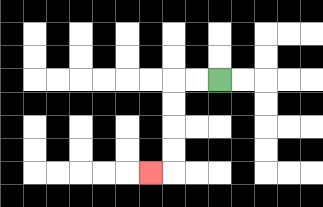{'start': '[9, 3]', 'end': '[6, 7]', 'path_directions': 'L,L,D,D,D,D,L', 'path_coordinates': '[[9, 3], [8, 3], [7, 3], [7, 4], [7, 5], [7, 6], [7, 7], [6, 7]]'}